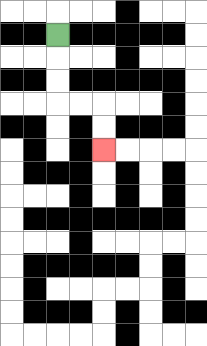{'start': '[2, 1]', 'end': '[4, 6]', 'path_directions': 'D,D,D,R,R,D,D', 'path_coordinates': '[[2, 1], [2, 2], [2, 3], [2, 4], [3, 4], [4, 4], [4, 5], [4, 6]]'}